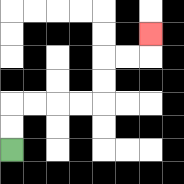{'start': '[0, 6]', 'end': '[6, 1]', 'path_directions': 'U,U,R,R,R,R,U,U,R,R,U', 'path_coordinates': '[[0, 6], [0, 5], [0, 4], [1, 4], [2, 4], [3, 4], [4, 4], [4, 3], [4, 2], [5, 2], [6, 2], [6, 1]]'}